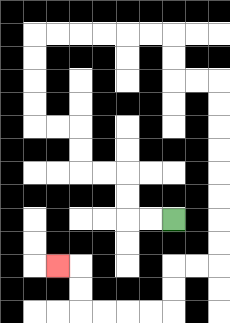{'start': '[7, 9]', 'end': '[2, 11]', 'path_directions': 'L,L,U,U,L,L,U,U,L,L,U,U,U,U,R,R,R,R,R,R,D,D,R,R,D,D,D,D,D,D,D,D,L,L,D,D,L,L,L,L,U,U,L', 'path_coordinates': '[[7, 9], [6, 9], [5, 9], [5, 8], [5, 7], [4, 7], [3, 7], [3, 6], [3, 5], [2, 5], [1, 5], [1, 4], [1, 3], [1, 2], [1, 1], [2, 1], [3, 1], [4, 1], [5, 1], [6, 1], [7, 1], [7, 2], [7, 3], [8, 3], [9, 3], [9, 4], [9, 5], [9, 6], [9, 7], [9, 8], [9, 9], [9, 10], [9, 11], [8, 11], [7, 11], [7, 12], [7, 13], [6, 13], [5, 13], [4, 13], [3, 13], [3, 12], [3, 11], [2, 11]]'}